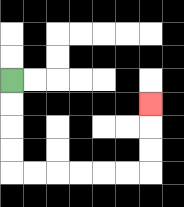{'start': '[0, 3]', 'end': '[6, 4]', 'path_directions': 'D,D,D,D,R,R,R,R,R,R,U,U,U', 'path_coordinates': '[[0, 3], [0, 4], [0, 5], [0, 6], [0, 7], [1, 7], [2, 7], [3, 7], [4, 7], [5, 7], [6, 7], [6, 6], [6, 5], [6, 4]]'}